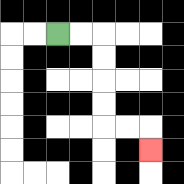{'start': '[2, 1]', 'end': '[6, 6]', 'path_directions': 'R,R,D,D,D,D,R,R,D', 'path_coordinates': '[[2, 1], [3, 1], [4, 1], [4, 2], [4, 3], [4, 4], [4, 5], [5, 5], [6, 5], [6, 6]]'}